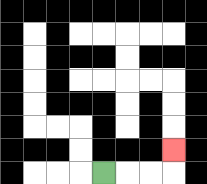{'start': '[4, 7]', 'end': '[7, 6]', 'path_directions': 'R,R,R,U', 'path_coordinates': '[[4, 7], [5, 7], [6, 7], [7, 7], [7, 6]]'}